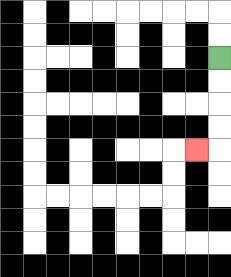{'start': '[9, 2]', 'end': '[8, 6]', 'path_directions': 'D,D,D,D,L', 'path_coordinates': '[[9, 2], [9, 3], [9, 4], [9, 5], [9, 6], [8, 6]]'}